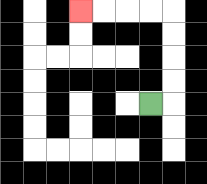{'start': '[6, 4]', 'end': '[3, 0]', 'path_directions': 'R,U,U,U,U,L,L,L,L', 'path_coordinates': '[[6, 4], [7, 4], [7, 3], [7, 2], [7, 1], [7, 0], [6, 0], [5, 0], [4, 0], [3, 0]]'}